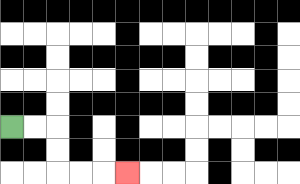{'start': '[0, 5]', 'end': '[5, 7]', 'path_directions': 'R,R,D,D,R,R,R', 'path_coordinates': '[[0, 5], [1, 5], [2, 5], [2, 6], [2, 7], [3, 7], [4, 7], [5, 7]]'}